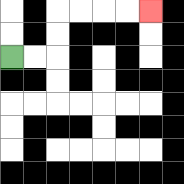{'start': '[0, 2]', 'end': '[6, 0]', 'path_directions': 'R,R,U,U,R,R,R,R', 'path_coordinates': '[[0, 2], [1, 2], [2, 2], [2, 1], [2, 0], [3, 0], [4, 0], [5, 0], [6, 0]]'}